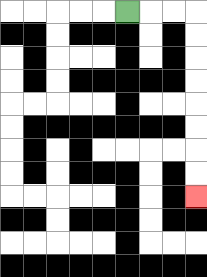{'start': '[5, 0]', 'end': '[8, 8]', 'path_directions': 'R,R,R,D,D,D,D,D,D,D,D', 'path_coordinates': '[[5, 0], [6, 0], [7, 0], [8, 0], [8, 1], [8, 2], [8, 3], [8, 4], [8, 5], [8, 6], [8, 7], [8, 8]]'}